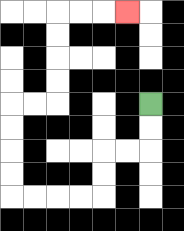{'start': '[6, 4]', 'end': '[5, 0]', 'path_directions': 'D,D,L,L,D,D,L,L,L,L,U,U,U,U,R,R,U,U,U,U,R,R,R', 'path_coordinates': '[[6, 4], [6, 5], [6, 6], [5, 6], [4, 6], [4, 7], [4, 8], [3, 8], [2, 8], [1, 8], [0, 8], [0, 7], [0, 6], [0, 5], [0, 4], [1, 4], [2, 4], [2, 3], [2, 2], [2, 1], [2, 0], [3, 0], [4, 0], [5, 0]]'}